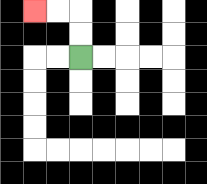{'start': '[3, 2]', 'end': '[1, 0]', 'path_directions': 'U,U,L,L', 'path_coordinates': '[[3, 2], [3, 1], [3, 0], [2, 0], [1, 0]]'}